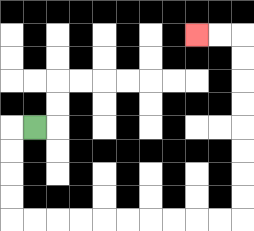{'start': '[1, 5]', 'end': '[8, 1]', 'path_directions': 'L,D,D,D,D,R,R,R,R,R,R,R,R,R,R,U,U,U,U,U,U,U,U,L,L', 'path_coordinates': '[[1, 5], [0, 5], [0, 6], [0, 7], [0, 8], [0, 9], [1, 9], [2, 9], [3, 9], [4, 9], [5, 9], [6, 9], [7, 9], [8, 9], [9, 9], [10, 9], [10, 8], [10, 7], [10, 6], [10, 5], [10, 4], [10, 3], [10, 2], [10, 1], [9, 1], [8, 1]]'}